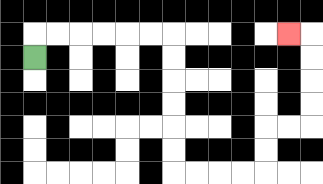{'start': '[1, 2]', 'end': '[12, 1]', 'path_directions': 'U,R,R,R,R,R,R,D,D,D,D,D,D,R,R,R,R,U,U,R,R,U,U,U,U,L', 'path_coordinates': '[[1, 2], [1, 1], [2, 1], [3, 1], [4, 1], [5, 1], [6, 1], [7, 1], [7, 2], [7, 3], [7, 4], [7, 5], [7, 6], [7, 7], [8, 7], [9, 7], [10, 7], [11, 7], [11, 6], [11, 5], [12, 5], [13, 5], [13, 4], [13, 3], [13, 2], [13, 1], [12, 1]]'}